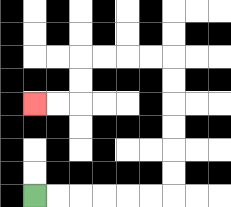{'start': '[1, 8]', 'end': '[1, 4]', 'path_directions': 'R,R,R,R,R,R,U,U,U,U,U,U,L,L,L,L,D,D,L,L', 'path_coordinates': '[[1, 8], [2, 8], [3, 8], [4, 8], [5, 8], [6, 8], [7, 8], [7, 7], [7, 6], [7, 5], [7, 4], [7, 3], [7, 2], [6, 2], [5, 2], [4, 2], [3, 2], [3, 3], [3, 4], [2, 4], [1, 4]]'}